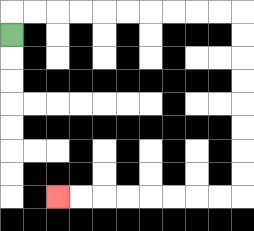{'start': '[0, 1]', 'end': '[2, 8]', 'path_directions': 'U,R,R,R,R,R,R,R,R,R,R,D,D,D,D,D,D,D,D,L,L,L,L,L,L,L,L', 'path_coordinates': '[[0, 1], [0, 0], [1, 0], [2, 0], [3, 0], [4, 0], [5, 0], [6, 0], [7, 0], [8, 0], [9, 0], [10, 0], [10, 1], [10, 2], [10, 3], [10, 4], [10, 5], [10, 6], [10, 7], [10, 8], [9, 8], [8, 8], [7, 8], [6, 8], [5, 8], [4, 8], [3, 8], [2, 8]]'}